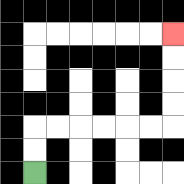{'start': '[1, 7]', 'end': '[7, 1]', 'path_directions': 'U,U,R,R,R,R,R,R,U,U,U,U', 'path_coordinates': '[[1, 7], [1, 6], [1, 5], [2, 5], [3, 5], [4, 5], [5, 5], [6, 5], [7, 5], [7, 4], [7, 3], [7, 2], [7, 1]]'}